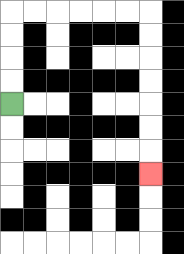{'start': '[0, 4]', 'end': '[6, 7]', 'path_directions': 'U,U,U,U,R,R,R,R,R,R,D,D,D,D,D,D,D', 'path_coordinates': '[[0, 4], [0, 3], [0, 2], [0, 1], [0, 0], [1, 0], [2, 0], [3, 0], [4, 0], [5, 0], [6, 0], [6, 1], [6, 2], [6, 3], [6, 4], [6, 5], [6, 6], [6, 7]]'}